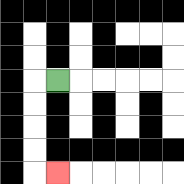{'start': '[2, 3]', 'end': '[2, 7]', 'path_directions': 'L,D,D,D,D,R', 'path_coordinates': '[[2, 3], [1, 3], [1, 4], [1, 5], [1, 6], [1, 7], [2, 7]]'}